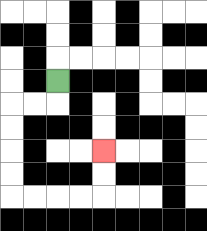{'start': '[2, 3]', 'end': '[4, 6]', 'path_directions': 'D,L,L,D,D,D,D,R,R,R,R,U,U', 'path_coordinates': '[[2, 3], [2, 4], [1, 4], [0, 4], [0, 5], [0, 6], [0, 7], [0, 8], [1, 8], [2, 8], [3, 8], [4, 8], [4, 7], [4, 6]]'}